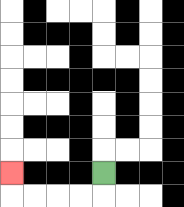{'start': '[4, 7]', 'end': '[0, 7]', 'path_directions': 'D,L,L,L,L,U', 'path_coordinates': '[[4, 7], [4, 8], [3, 8], [2, 8], [1, 8], [0, 8], [0, 7]]'}